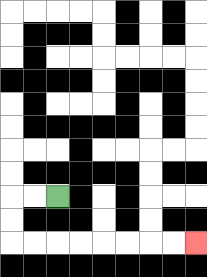{'start': '[2, 8]', 'end': '[8, 10]', 'path_directions': 'L,L,D,D,R,R,R,R,R,R,R,R', 'path_coordinates': '[[2, 8], [1, 8], [0, 8], [0, 9], [0, 10], [1, 10], [2, 10], [3, 10], [4, 10], [5, 10], [6, 10], [7, 10], [8, 10]]'}